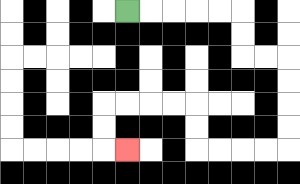{'start': '[5, 0]', 'end': '[5, 6]', 'path_directions': 'R,R,R,R,R,D,D,R,R,D,D,D,D,L,L,L,L,U,U,L,L,L,L,D,D,R', 'path_coordinates': '[[5, 0], [6, 0], [7, 0], [8, 0], [9, 0], [10, 0], [10, 1], [10, 2], [11, 2], [12, 2], [12, 3], [12, 4], [12, 5], [12, 6], [11, 6], [10, 6], [9, 6], [8, 6], [8, 5], [8, 4], [7, 4], [6, 4], [5, 4], [4, 4], [4, 5], [4, 6], [5, 6]]'}